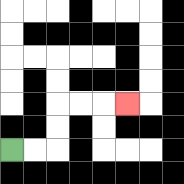{'start': '[0, 6]', 'end': '[5, 4]', 'path_directions': 'R,R,U,U,R,R,R', 'path_coordinates': '[[0, 6], [1, 6], [2, 6], [2, 5], [2, 4], [3, 4], [4, 4], [5, 4]]'}